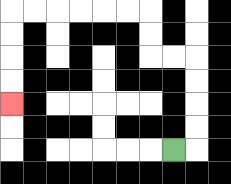{'start': '[7, 6]', 'end': '[0, 4]', 'path_directions': 'R,U,U,U,U,L,L,U,U,L,L,L,L,L,L,D,D,D,D', 'path_coordinates': '[[7, 6], [8, 6], [8, 5], [8, 4], [8, 3], [8, 2], [7, 2], [6, 2], [6, 1], [6, 0], [5, 0], [4, 0], [3, 0], [2, 0], [1, 0], [0, 0], [0, 1], [0, 2], [0, 3], [0, 4]]'}